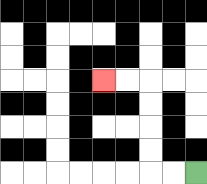{'start': '[8, 7]', 'end': '[4, 3]', 'path_directions': 'L,L,U,U,U,U,L,L', 'path_coordinates': '[[8, 7], [7, 7], [6, 7], [6, 6], [6, 5], [6, 4], [6, 3], [5, 3], [4, 3]]'}